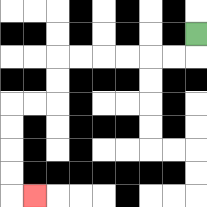{'start': '[8, 1]', 'end': '[1, 8]', 'path_directions': 'D,L,L,L,L,L,L,D,D,L,L,D,D,D,D,R', 'path_coordinates': '[[8, 1], [8, 2], [7, 2], [6, 2], [5, 2], [4, 2], [3, 2], [2, 2], [2, 3], [2, 4], [1, 4], [0, 4], [0, 5], [0, 6], [0, 7], [0, 8], [1, 8]]'}